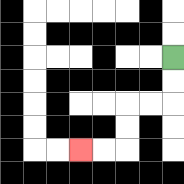{'start': '[7, 2]', 'end': '[3, 6]', 'path_directions': 'D,D,L,L,D,D,L,L', 'path_coordinates': '[[7, 2], [7, 3], [7, 4], [6, 4], [5, 4], [5, 5], [5, 6], [4, 6], [3, 6]]'}